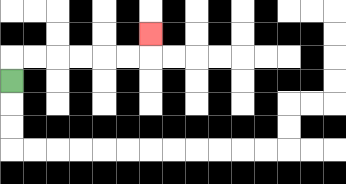{'start': '[0, 3]', 'end': '[6, 1]', 'path_directions': 'U,R,R,R,R,R,R,U', 'path_coordinates': '[[0, 3], [0, 2], [1, 2], [2, 2], [3, 2], [4, 2], [5, 2], [6, 2], [6, 1]]'}